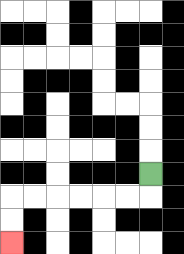{'start': '[6, 7]', 'end': '[0, 10]', 'path_directions': 'D,L,L,L,L,L,L,D,D', 'path_coordinates': '[[6, 7], [6, 8], [5, 8], [4, 8], [3, 8], [2, 8], [1, 8], [0, 8], [0, 9], [0, 10]]'}